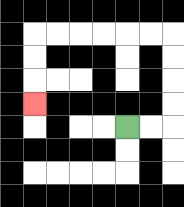{'start': '[5, 5]', 'end': '[1, 4]', 'path_directions': 'R,R,U,U,U,U,L,L,L,L,L,L,D,D,D', 'path_coordinates': '[[5, 5], [6, 5], [7, 5], [7, 4], [7, 3], [7, 2], [7, 1], [6, 1], [5, 1], [4, 1], [3, 1], [2, 1], [1, 1], [1, 2], [1, 3], [1, 4]]'}